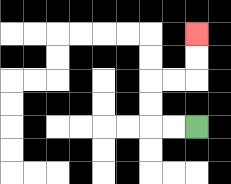{'start': '[8, 5]', 'end': '[8, 1]', 'path_directions': 'L,L,U,U,R,R,U,U', 'path_coordinates': '[[8, 5], [7, 5], [6, 5], [6, 4], [6, 3], [7, 3], [8, 3], [8, 2], [8, 1]]'}